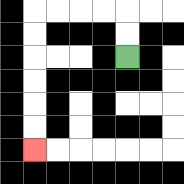{'start': '[5, 2]', 'end': '[1, 6]', 'path_directions': 'U,U,L,L,L,L,D,D,D,D,D,D', 'path_coordinates': '[[5, 2], [5, 1], [5, 0], [4, 0], [3, 0], [2, 0], [1, 0], [1, 1], [1, 2], [1, 3], [1, 4], [1, 5], [1, 6]]'}